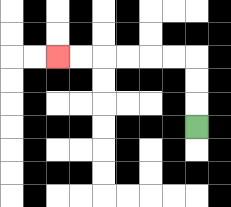{'start': '[8, 5]', 'end': '[2, 2]', 'path_directions': 'U,U,U,L,L,L,L,L,L', 'path_coordinates': '[[8, 5], [8, 4], [8, 3], [8, 2], [7, 2], [6, 2], [5, 2], [4, 2], [3, 2], [2, 2]]'}